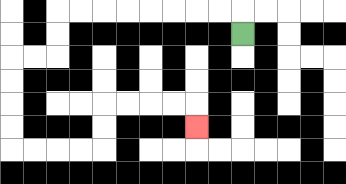{'start': '[10, 1]', 'end': '[8, 5]', 'path_directions': 'U,L,L,L,L,L,L,L,L,D,D,L,L,D,D,D,D,R,R,R,R,U,U,R,R,R,R,D', 'path_coordinates': '[[10, 1], [10, 0], [9, 0], [8, 0], [7, 0], [6, 0], [5, 0], [4, 0], [3, 0], [2, 0], [2, 1], [2, 2], [1, 2], [0, 2], [0, 3], [0, 4], [0, 5], [0, 6], [1, 6], [2, 6], [3, 6], [4, 6], [4, 5], [4, 4], [5, 4], [6, 4], [7, 4], [8, 4], [8, 5]]'}